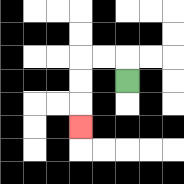{'start': '[5, 3]', 'end': '[3, 5]', 'path_directions': 'U,L,L,D,D,D', 'path_coordinates': '[[5, 3], [5, 2], [4, 2], [3, 2], [3, 3], [3, 4], [3, 5]]'}